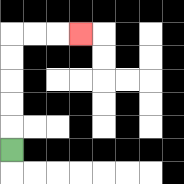{'start': '[0, 6]', 'end': '[3, 1]', 'path_directions': 'U,U,U,U,U,R,R,R', 'path_coordinates': '[[0, 6], [0, 5], [0, 4], [0, 3], [0, 2], [0, 1], [1, 1], [2, 1], [3, 1]]'}